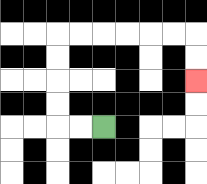{'start': '[4, 5]', 'end': '[8, 3]', 'path_directions': 'L,L,U,U,U,U,R,R,R,R,R,R,D,D', 'path_coordinates': '[[4, 5], [3, 5], [2, 5], [2, 4], [2, 3], [2, 2], [2, 1], [3, 1], [4, 1], [5, 1], [6, 1], [7, 1], [8, 1], [8, 2], [8, 3]]'}